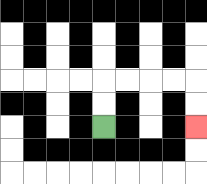{'start': '[4, 5]', 'end': '[8, 5]', 'path_directions': 'U,U,R,R,R,R,D,D', 'path_coordinates': '[[4, 5], [4, 4], [4, 3], [5, 3], [6, 3], [7, 3], [8, 3], [8, 4], [8, 5]]'}